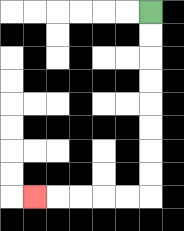{'start': '[6, 0]', 'end': '[1, 8]', 'path_directions': 'D,D,D,D,D,D,D,D,L,L,L,L,L', 'path_coordinates': '[[6, 0], [6, 1], [6, 2], [6, 3], [6, 4], [6, 5], [6, 6], [6, 7], [6, 8], [5, 8], [4, 8], [3, 8], [2, 8], [1, 8]]'}